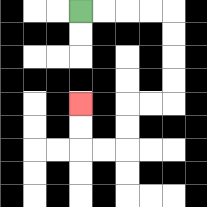{'start': '[3, 0]', 'end': '[3, 4]', 'path_directions': 'R,R,R,R,D,D,D,D,L,L,D,D,L,L,U,U', 'path_coordinates': '[[3, 0], [4, 0], [5, 0], [6, 0], [7, 0], [7, 1], [7, 2], [7, 3], [7, 4], [6, 4], [5, 4], [5, 5], [5, 6], [4, 6], [3, 6], [3, 5], [3, 4]]'}